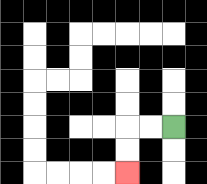{'start': '[7, 5]', 'end': '[5, 7]', 'path_directions': 'L,L,D,D', 'path_coordinates': '[[7, 5], [6, 5], [5, 5], [5, 6], [5, 7]]'}